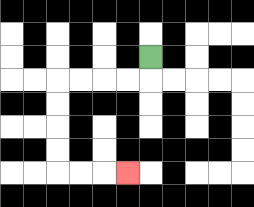{'start': '[6, 2]', 'end': '[5, 7]', 'path_directions': 'D,L,L,L,L,D,D,D,D,R,R,R', 'path_coordinates': '[[6, 2], [6, 3], [5, 3], [4, 3], [3, 3], [2, 3], [2, 4], [2, 5], [2, 6], [2, 7], [3, 7], [4, 7], [5, 7]]'}